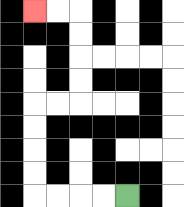{'start': '[5, 8]', 'end': '[1, 0]', 'path_directions': 'L,L,L,L,U,U,U,U,R,R,U,U,U,U,L,L', 'path_coordinates': '[[5, 8], [4, 8], [3, 8], [2, 8], [1, 8], [1, 7], [1, 6], [1, 5], [1, 4], [2, 4], [3, 4], [3, 3], [3, 2], [3, 1], [3, 0], [2, 0], [1, 0]]'}